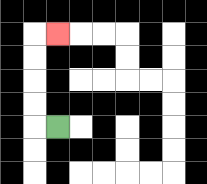{'start': '[2, 5]', 'end': '[2, 1]', 'path_directions': 'L,U,U,U,U,R', 'path_coordinates': '[[2, 5], [1, 5], [1, 4], [1, 3], [1, 2], [1, 1], [2, 1]]'}